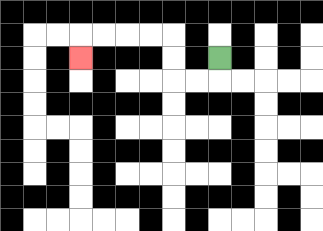{'start': '[9, 2]', 'end': '[3, 2]', 'path_directions': 'D,L,L,U,U,L,L,L,L,D', 'path_coordinates': '[[9, 2], [9, 3], [8, 3], [7, 3], [7, 2], [7, 1], [6, 1], [5, 1], [4, 1], [3, 1], [3, 2]]'}